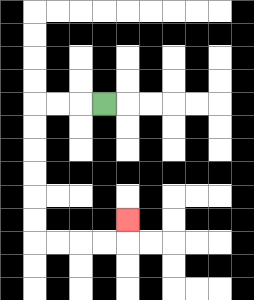{'start': '[4, 4]', 'end': '[5, 9]', 'path_directions': 'L,L,L,D,D,D,D,D,D,R,R,R,R,U', 'path_coordinates': '[[4, 4], [3, 4], [2, 4], [1, 4], [1, 5], [1, 6], [1, 7], [1, 8], [1, 9], [1, 10], [2, 10], [3, 10], [4, 10], [5, 10], [5, 9]]'}